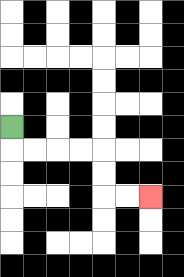{'start': '[0, 5]', 'end': '[6, 8]', 'path_directions': 'D,R,R,R,R,D,D,R,R', 'path_coordinates': '[[0, 5], [0, 6], [1, 6], [2, 6], [3, 6], [4, 6], [4, 7], [4, 8], [5, 8], [6, 8]]'}